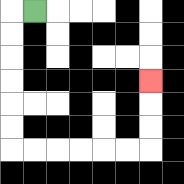{'start': '[1, 0]', 'end': '[6, 3]', 'path_directions': 'L,D,D,D,D,D,D,R,R,R,R,R,R,U,U,U', 'path_coordinates': '[[1, 0], [0, 0], [0, 1], [0, 2], [0, 3], [0, 4], [0, 5], [0, 6], [1, 6], [2, 6], [3, 6], [4, 6], [5, 6], [6, 6], [6, 5], [6, 4], [6, 3]]'}